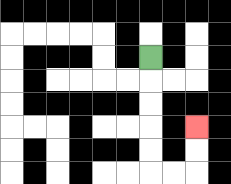{'start': '[6, 2]', 'end': '[8, 5]', 'path_directions': 'D,D,D,D,D,R,R,U,U', 'path_coordinates': '[[6, 2], [6, 3], [6, 4], [6, 5], [6, 6], [6, 7], [7, 7], [8, 7], [8, 6], [8, 5]]'}